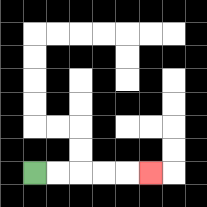{'start': '[1, 7]', 'end': '[6, 7]', 'path_directions': 'R,R,R,R,R', 'path_coordinates': '[[1, 7], [2, 7], [3, 7], [4, 7], [5, 7], [6, 7]]'}